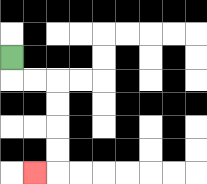{'start': '[0, 2]', 'end': '[1, 7]', 'path_directions': 'D,R,R,D,D,D,D,L', 'path_coordinates': '[[0, 2], [0, 3], [1, 3], [2, 3], [2, 4], [2, 5], [2, 6], [2, 7], [1, 7]]'}